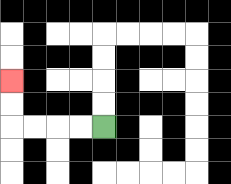{'start': '[4, 5]', 'end': '[0, 3]', 'path_directions': 'L,L,L,L,U,U', 'path_coordinates': '[[4, 5], [3, 5], [2, 5], [1, 5], [0, 5], [0, 4], [0, 3]]'}